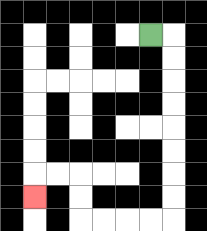{'start': '[6, 1]', 'end': '[1, 8]', 'path_directions': 'R,D,D,D,D,D,D,D,D,L,L,L,L,U,U,L,L,D', 'path_coordinates': '[[6, 1], [7, 1], [7, 2], [7, 3], [7, 4], [7, 5], [7, 6], [7, 7], [7, 8], [7, 9], [6, 9], [5, 9], [4, 9], [3, 9], [3, 8], [3, 7], [2, 7], [1, 7], [1, 8]]'}